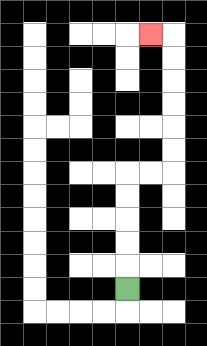{'start': '[5, 12]', 'end': '[6, 1]', 'path_directions': 'U,U,U,U,U,R,R,U,U,U,U,U,U,L', 'path_coordinates': '[[5, 12], [5, 11], [5, 10], [5, 9], [5, 8], [5, 7], [6, 7], [7, 7], [7, 6], [7, 5], [7, 4], [7, 3], [7, 2], [7, 1], [6, 1]]'}